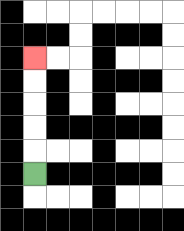{'start': '[1, 7]', 'end': '[1, 2]', 'path_directions': 'U,U,U,U,U', 'path_coordinates': '[[1, 7], [1, 6], [1, 5], [1, 4], [1, 3], [1, 2]]'}